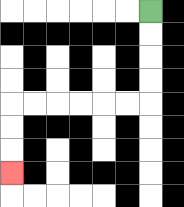{'start': '[6, 0]', 'end': '[0, 7]', 'path_directions': 'D,D,D,D,L,L,L,L,L,L,D,D,D', 'path_coordinates': '[[6, 0], [6, 1], [6, 2], [6, 3], [6, 4], [5, 4], [4, 4], [3, 4], [2, 4], [1, 4], [0, 4], [0, 5], [0, 6], [0, 7]]'}